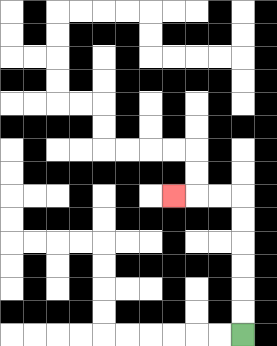{'start': '[10, 14]', 'end': '[7, 8]', 'path_directions': 'U,U,U,U,U,U,L,L,L', 'path_coordinates': '[[10, 14], [10, 13], [10, 12], [10, 11], [10, 10], [10, 9], [10, 8], [9, 8], [8, 8], [7, 8]]'}